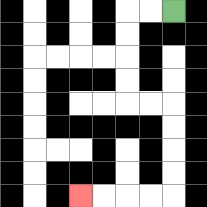{'start': '[7, 0]', 'end': '[3, 8]', 'path_directions': 'L,L,D,D,D,D,R,R,D,D,D,D,L,L,L,L', 'path_coordinates': '[[7, 0], [6, 0], [5, 0], [5, 1], [5, 2], [5, 3], [5, 4], [6, 4], [7, 4], [7, 5], [7, 6], [7, 7], [7, 8], [6, 8], [5, 8], [4, 8], [3, 8]]'}